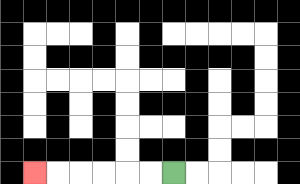{'start': '[7, 7]', 'end': '[1, 7]', 'path_directions': 'L,L,L,L,L,L', 'path_coordinates': '[[7, 7], [6, 7], [5, 7], [4, 7], [3, 7], [2, 7], [1, 7]]'}